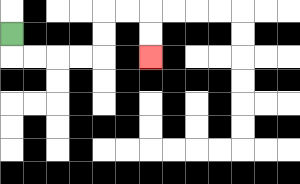{'start': '[0, 1]', 'end': '[6, 2]', 'path_directions': 'D,R,R,R,R,U,U,R,R,D,D', 'path_coordinates': '[[0, 1], [0, 2], [1, 2], [2, 2], [3, 2], [4, 2], [4, 1], [4, 0], [5, 0], [6, 0], [6, 1], [6, 2]]'}